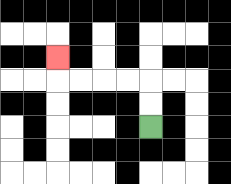{'start': '[6, 5]', 'end': '[2, 2]', 'path_directions': 'U,U,L,L,L,L,U', 'path_coordinates': '[[6, 5], [6, 4], [6, 3], [5, 3], [4, 3], [3, 3], [2, 3], [2, 2]]'}